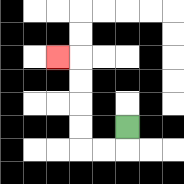{'start': '[5, 5]', 'end': '[2, 2]', 'path_directions': 'D,L,L,U,U,U,U,L', 'path_coordinates': '[[5, 5], [5, 6], [4, 6], [3, 6], [3, 5], [3, 4], [3, 3], [3, 2], [2, 2]]'}